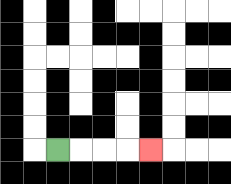{'start': '[2, 6]', 'end': '[6, 6]', 'path_directions': 'R,R,R,R', 'path_coordinates': '[[2, 6], [3, 6], [4, 6], [5, 6], [6, 6]]'}